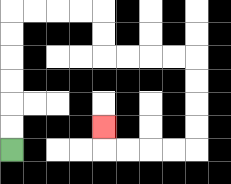{'start': '[0, 6]', 'end': '[4, 5]', 'path_directions': 'U,U,U,U,U,U,R,R,R,R,D,D,R,R,R,R,D,D,D,D,L,L,L,L,U', 'path_coordinates': '[[0, 6], [0, 5], [0, 4], [0, 3], [0, 2], [0, 1], [0, 0], [1, 0], [2, 0], [3, 0], [4, 0], [4, 1], [4, 2], [5, 2], [6, 2], [7, 2], [8, 2], [8, 3], [8, 4], [8, 5], [8, 6], [7, 6], [6, 6], [5, 6], [4, 6], [4, 5]]'}